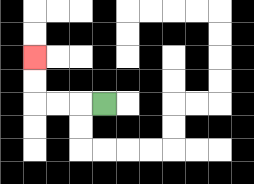{'start': '[4, 4]', 'end': '[1, 2]', 'path_directions': 'L,L,L,U,U', 'path_coordinates': '[[4, 4], [3, 4], [2, 4], [1, 4], [1, 3], [1, 2]]'}